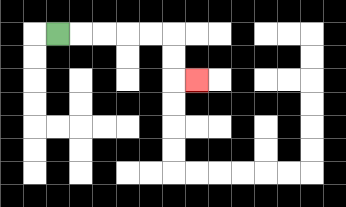{'start': '[2, 1]', 'end': '[8, 3]', 'path_directions': 'R,R,R,R,R,D,D,R', 'path_coordinates': '[[2, 1], [3, 1], [4, 1], [5, 1], [6, 1], [7, 1], [7, 2], [7, 3], [8, 3]]'}